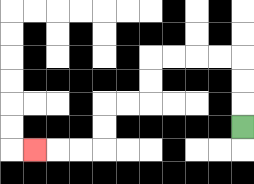{'start': '[10, 5]', 'end': '[1, 6]', 'path_directions': 'U,U,U,L,L,L,L,D,D,L,L,D,D,L,L,L', 'path_coordinates': '[[10, 5], [10, 4], [10, 3], [10, 2], [9, 2], [8, 2], [7, 2], [6, 2], [6, 3], [6, 4], [5, 4], [4, 4], [4, 5], [4, 6], [3, 6], [2, 6], [1, 6]]'}